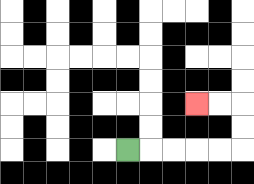{'start': '[5, 6]', 'end': '[8, 4]', 'path_directions': 'R,R,R,R,R,U,U,L,L', 'path_coordinates': '[[5, 6], [6, 6], [7, 6], [8, 6], [9, 6], [10, 6], [10, 5], [10, 4], [9, 4], [8, 4]]'}